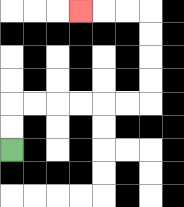{'start': '[0, 6]', 'end': '[3, 0]', 'path_directions': 'U,U,R,R,R,R,R,R,U,U,U,U,L,L,L', 'path_coordinates': '[[0, 6], [0, 5], [0, 4], [1, 4], [2, 4], [3, 4], [4, 4], [5, 4], [6, 4], [6, 3], [6, 2], [6, 1], [6, 0], [5, 0], [4, 0], [3, 0]]'}